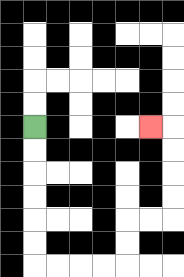{'start': '[1, 5]', 'end': '[6, 5]', 'path_directions': 'D,D,D,D,D,D,R,R,R,R,U,U,R,R,U,U,U,U,L', 'path_coordinates': '[[1, 5], [1, 6], [1, 7], [1, 8], [1, 9], [1, 10], [1, 11], [2, 11], [3, 11], [4, 11], [5, 11], [5, 10], [5, 9], [6, 9], [7, 9], [7, 8], [7, 7], [7, 6], [7, 5], [6, 5]]'}